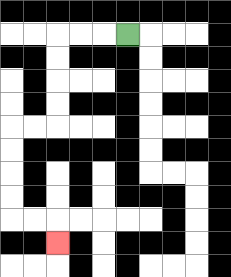{'start': '[5, 1]', 'end': '[2, 10]', 'path_directions': 'L,L,L,D,D,D,D,L,L,D,D,D,D,R,R,D', 'path_coordinates': '[[5, 1], [4, 1], [3, 1], [2, 1], [2, 2], [2, 3], [2, 4], [2, 5], [1, 5], [0, 5], [0, 6], [0, 7], [0, 8], [0, 9], [1, 9], [2, 9], [2, 10]]'}